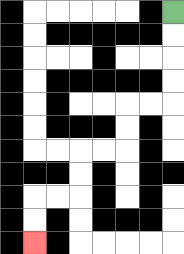{'start': '[7, 0]', 'end': '[1, 10]', 'path_directions': 'D,D,D,D,L,L,D,D,L,L,D,D,L,L,D,D', 'path_coordinates': '[[7, 0], [7, 1], [7, 2], [7, 3], [7, 4], [6, 4], [5, 4], [5, 5], [5, 6], [4, 6], [3, 6], [3, 7], [3, 8], [2, 8], [1, 8], [1, 9], [1, 10]]'}